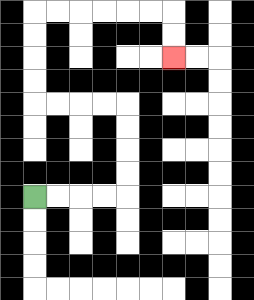{'start': '[1, 8]', 'end': '[7, 2]', 'path_directions': 'R,R,R,R,U,U,U,U,L,L,L,L,U,U,U,U,R,R,R,R,R,R,D,D', 'path_coordinates': '[[1, 8], [2, 8], [3, 8], [4, 8], [5, 8], [5, 7], [5, 6], [5, 5], [5, 4], [4, 4], [3, 4], [2, 4], [1, 4], [1, 3], [1, 2], [1, 1], [1, 0], [2, 0], [3, 0], [4, 0], [5, 0], [6, 0], [7, 0], [7, 1], [7, 2]]'}